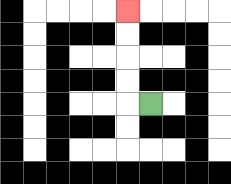{'start': '[6, 4]', 'end': '[5, 0]', 'path_directions': 'L,U,U,U,U', 'path_coordinates': '[[6, 4], [5, 4], [5, 3], [5, 2], [5, 1], [5, 0]]'}